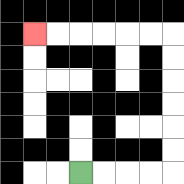{'start': '[3, 7]', 'end': '[1, 1]', 'path_directions': 'R,R,R,R,U,U,U,U,U,U,L,L,L,L,L,L', 'path_coordinates': '[[3, 7], [4, 7], [5, 7], [6, 7], [7, 7], [7, 6], [7, 5], [7, 4], [7, 3], [7, 2], [7, 1], [6, 1], [5, 1], [4, 1], [3, 1], [2, 1], [1, 1]]'}